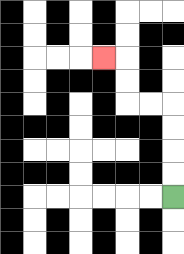{'start': '[7, 8]', 'end': '[4, 2]', 'path_directions': 'U,U,U,U,L,L,U,U,L', 'path_coordinates': '[[7, 8], [7, 7], [7, 6], [7, 5], [7, 4], [6, 4], [5, 4], [5, 3], [5, 2], [4, 2]]'}